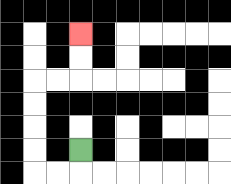{'start': '[3, 6]', 'end': '[3, 1]', 'path_directions': 'D,L,L,U,U,U,U,R,R,U,U', 'path_coordinates': '[[3, 6], [3, 7], [2, 7], [1, 7], [1, 6], [1, 5], [1, 4], [1, 3], [2, 3], [3, 3], [3, 2], [3, 1]]'}